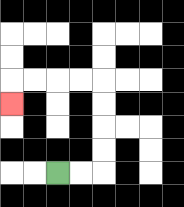{'start': '[2, 7]', 'end': '[0, 4]', 'path_directions': 'R,R,U,U,U,U,L,L,L,L,D', 'path_coordinates': '[[2, 7], [3, 7], [4, 7], [4, 6], [4, 5], [4, 4], [4, 3], [3, 3], [2, 3], [1, 3], [0, 3], [0, 4]]'}